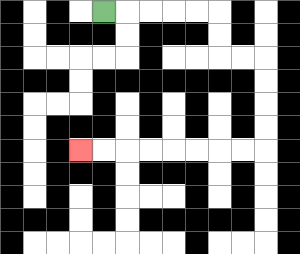{'start': '[4, 0]', 'end': '[3, 6]', 'path_directions': 'R,R,R,R,R,D,D,R,R,D,D,D,D,L,L,L,L,L,L,L,L', 'path_coordinates': '[[4, 0], [5, 0], [6, 0], [7, 0], [8, 0], [9, 0], [9, 1], [9, 2], [10, 2], [11, 2], [11, 3], [11, 4], [11, 5], [11, 6], [10, 6], [9, 6], [8, 6], [7, 6], [6, 6], [5, 6], [4, 6], [3, 6]]'}